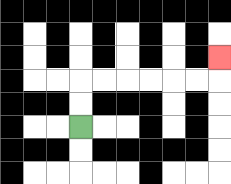{'start': '[3, 5]', 'end': '[9, 2]', 'path_directions': 'U,U,R,R,R,R,R,R,U', 'path_coordinates': '[[3, 5], [3, 4], [3, 3], [4, 3], [5, 3], [6, 3], [7, 3], [8, 3], [9, 3], [9, 2]]'}